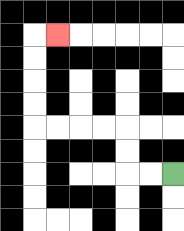{'start': '[7, 7]', 'end': '[2, 1]', 'path_directions': 'L,L,U,U,L,L,L,L,U,U,U,U,R', 'path_coordinates': '[[7, 7], [6, 7], [5, 7], [5, 6], [5, 5], [4, 5], [3, 5], [2, 5], [1, 5], [1, 4], [1, 3], [1, 2], [1, 1], [2, 1]]'}